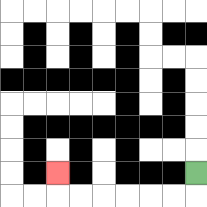{'start': '[8, 7]', 'end': '[2, 7]', 'path_directions': 'D,L,L,L,L,L,L,U', 'path_coordinates': '[[8, 7], [8, 8], [7, 8], [6, 8], [5, 8], [4, 8], [3, 8], [2, 8], [2, 7]]'}